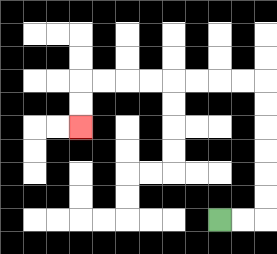{'start': '[9, 9]', 'end': '[3, 5]', 'path_directions': 'R,R,U,U,U,U,U,U,L,L,L,L,L,L,L,L,D,D', 'path_coordinates': '[[9, 9], [10, 9], [11, 9], [11, 8], [11, 7], [11, 6], [11, 5], [11, 4], [11, 3], [10, 3], [9, 3], [8, 3], [7, 3], [6, 3], [5, 3], [4, 3], [3, 3], [3, 4], [3, 5]]'}